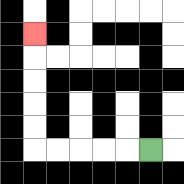{'start': '[6, 6]', 'end': '[1, 1]', 'path_directions': 'L,L,L,L,L,U,U,U,U,U', 'path_coordinates': '[[6, 6], [5, 6], [4, 6], [3, 6], [2, 6], [1, 6], [1, 5], [1, 4], [1, 3], [1, 2], [1, 1]]'}